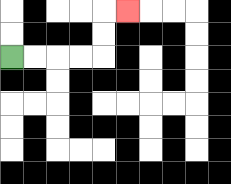{'start': '[0, 2]', 'end': '[5, 0]', 'path_directions': 'R,R,R,R,U,U,R', 'path_coordinates': '[[0, 2], [1, 2], [2, 2], [3, 2], [4, 2], [4, 1], [4, 0], [5, 0]]'}